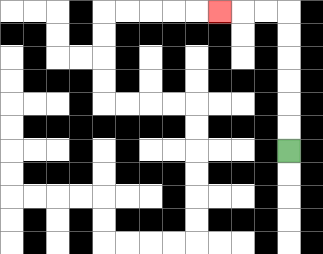{'start': '[12, 6]', 'end': '[9, 0]', 'path_directions': 'U,U,U,U,U,U,L,L,L', 'path_coordinates': '[[12, 6], [12, 5], [12, 4], [12, 3], [12, 2], [12, 1], [12, 0], [11, 0], [10, 0], [9, 0]]'}